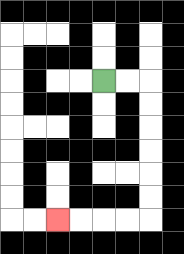{'start': '[4, 3]', 'end': '[2, 9]', 'path_directions': 'R,R,D,D,D,D,D,D,L,L,L,L', 'path_coordinates': '[[4, 3], [5, 3], [6, 3], [6, 4], [6, 5], [6, 6], [6, 7], [6, 8], [6, 9], [5, 9], [4, 9], [3, 9], [2, 9]]'}